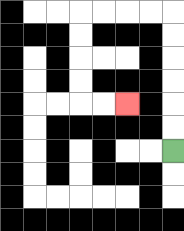{'start': '[7, 6]', 'end': '[5, 4]', 'path_directions': 'U,U,U,U,U,U,L,L,L,L,D,D,D,D,R,R', 'path_coordinates': '[[7, 6], [7, 5], [7, 4], [7, 3], [7, 2], [7, 1], [7, 0], [6, 0], [5, 0], [4, 0], [3, 0], [3, 1], [3, 2], [3, 3], [3, 4], [4, 4], [5, 4]]'}